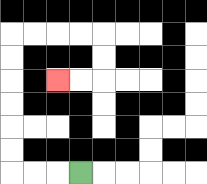{'start': '[3, 7]', 'end': '[2, 3]', 'path_directions': 'L,L,L,U,U,U,U,U,U,R,R,R,R,D,D,L,L', 'path_coordinates': '[[3, 7], [2, 7], [1, 7], [0, 7], [0, 6], [0, 5], [0, 4], [0, 3], [0, 2], [0, 1], [1, 1], [2, 1], [3, 1], [4, 1], [4, 2], [4, 3], [3, 3], [2, 3]]'}